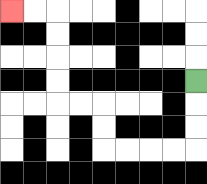{'start': '[8, 3]', 'end': '[0, 0]', 'path_directions': 'D,D,D,L,L,L,L,U,U,L,L,U,U,U,U,L,L', 'path_coordinates': '[[8, 3], [8, 4], [8, 5], [8, 6], [7, 6], [6, 6], [5, 6], [4, 6], [4, 5], [4, 4], [3, 4], [2, 4], [2, 3], [2, 2], [2, 1], [2, 0], [1, 0], [0, 0]]'}